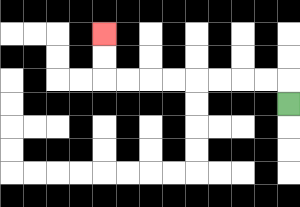{'start': '[12, 4]', 'end': '[4, 1]', 'path_directions': 'U,L,L,L,L,L,L,L,L,U,U', 'path_coordinates': '[[12, 4], [12, 3], [11, 3], [10, 3], [9, 3], [8, 3], [7, 3], [6, 3], [5, 3], [4, 3], [4, 2], [4, 1]]'}